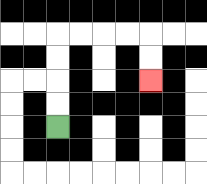{'start': '[2, 5]', 'end': '[6, 3]', 'path_directions': 'U,U,U,U,R,R,R,R,D,D', 'path_coordinates': '[[2, 5], [2, 4], [2, 3], [2, 2], [2, 1], [3, 1], [4, 1], [5, 1], [6, 1], [6, 2], [6, 3]]'}